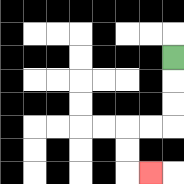{'start': '[7, 2]', 'end': '[6, 7]', 'path_directions': 'D,D,D,L,L,D,D,R', 'path_coordinates': '[[7, 2], [7, 3], [7, 4], [7, 5], [6, 5], [5, 5], [5, 6], [5, 7], [6, 7]]'}